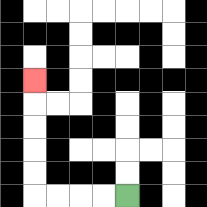{'start': '[5, 8]', 'end': '[1, 3]', 'path_directions': 'L,L,L,L,U,U,U,U,U', 'path_coordinates': '[[5, 8], [4, 8], [3, 8], [2, 8], [1, 8], [1, 7], [1, 6], [1, 5], [1, 4], [1, 3]]'}